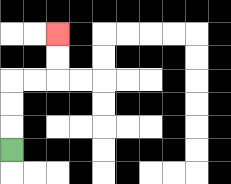{'start': '[0, 6]', 'end': '[2, 1]', 'path_directions': 'U,U,U,R,R,U,U', 'path_coordinates': '[[0, 6], [0, 5], [0, 4], [0, 3], [1, 3], [2, 3], [2, 2], [2, 1]]'}